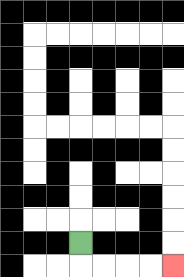{'start': '[3, 10]', 'end': '[7, 11]', 'path_directions': 'D,R,R,R,R', 'path_coordinates': '[[3, 10], [3, 11], [4, 11], [5, 11], [6, 11], [7, 11]]'}